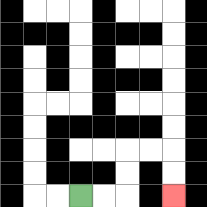{'start': '[3, 8]', 'end': '[7, 8]', 'path_directions': 'R,R,U,U,R,R,D,D', 'path_coordinates': '[[3, 8], [4, 8], [5, 8], [5, 7], [5, 6], [6, 6], [7, 6], [7, 7], [7, 8]]'}